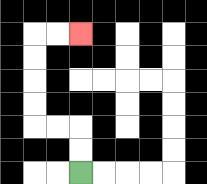{'start': '[3, 7]', 'end': '[3, 1]', 'path_directions': 'U,U,L,L,U,U,U,U,R,R', 'path_coordinates': '[[3, 7], [3, 6], [3, 5], [2, 5], [1, 5], [1, 4], [1, 3], [1, 2], [1, 1], [2, 1], [3, 1]]'}